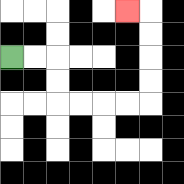{'start': '[0, 2]', 'end': '[5, 0]', 'path_directions': 'R,R,D,D,R,R,R,R,U,U,U,U,L', 'path_coordinates': '[[0, 2], [1, 2], [2, 2], [2, 3], [2, 4], [3, 4], [4, 4], [5, 4], [6, 4], [6, 3], [6, 2], [6, 1], [6, 0], [5, 0]]'}